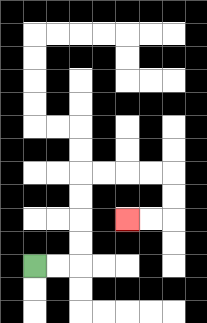{'start': '[1, 11]', 'end': '[5, 9]', 'path_directions': 'R,R,U,U,U,U,R,R,R,R,D,D,L,L', 'path_coordinates': '[[1, 11], [2, 11], [3, 11], [3, 10], [3, 9], [3, 8], [3, 7], [4, 7], [5, 7], [6, 7], [7, 7], [7, 8], [7, 9], [6, 9], [5, 9]]'}